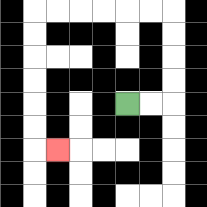{'start': '[5, 4]', 'end': '[2, 6]', 'path_directions': 'R,R,U,U,U,U,L,L,L,L,L,L,D,D,D,D,D,D,R', 'path_coordinates': '[[5, 4], [6, 4], [7, 4], [7, 3], [7, 2], [7, 1], [7, 0], [6, 0], [5, 0], [4, 0], [3, 0], [2, 0], [1, 0], [1, 1], [1, 2], [1, 3], [1, 4], [1, 5], [1, 6], [2, 6]]'}